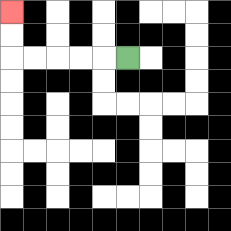{'start': '[5, 2]', 'end': '[0, 0]', 'path_directions': 'L,L,L,L,L,U,U', 'path_coordinates': '[[5, 2], [4, 2], [3, 2], [2, 2], [1, 2], [0, 2], [0, 1], [0, 0]]'}